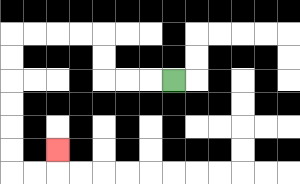{'start': '[7, 3]', 'end': '[2, 6]', 'path_directions': 'L,L,L,U,U,L,L,L,L,D,D,D,D,D,D,R,R,U', 'path_coordinates': '[[7, 3], [6, 3], [5, 3], [4, 3], [4, 2], [4, 1], [3, 1], [2, 1], [1, 1], [0, 1], [0, 2], [0, 3], [0, 4], [0, 5], [0, 6], [0, 7], [1, 7], [2, 7], [2, 6]]'}